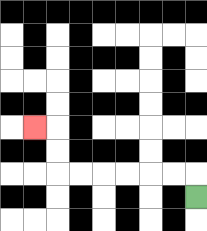{'start': '[8, 8]', 'end': '[1, 5]', 'path_directions': 'U,L,L,L,L,L,L,U,U,L', 'path_coordinates': '[[8, 8], [8, 7], [7, 7], [6, 7], [5, 7], [4, 7], [3, 7], [2, 7], [2, 6], [2, 5], [1, 5]]'}